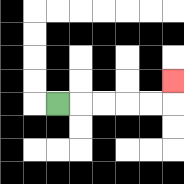{'start': '[2, 4]', 'end': '[7, 3]', 'path_directions': 'R,R,R,R,R,U', 'path_coordinates': '[[2, 4], [3, 4], [4, 4], [5, 4], [6, 4], [7, 4], [7, 3]]'}